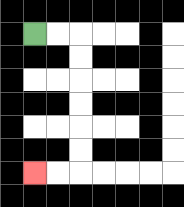{'start': '[1, 1]', 'end': '[1, 7]', 'path_directions': 'R,R,D,D,D,D,D,D,L,L', 'path_coordinates': '[[1, 1], [2, 1], [3, 1], [3, 2], [3, 3], [3, 4], [3, 5], [3, 6], [3, 7], [2, 7], [1, 7]]'}